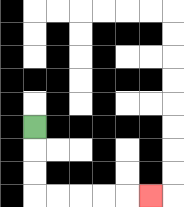{'start': '[1, 5]', 'end': '[6, 8]', 'path_directions': 'D,D,D,R,R,R,R,R', 'path_coordinates': '[[1, 5], [1, 6], [1, 7], [1, 8], [2, 8], [3, 8], [4, 8], [5, 8], [6, 8]]'}